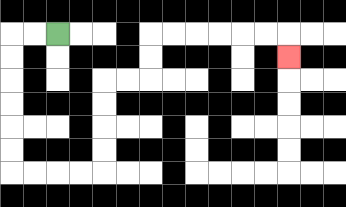{'start': '[2, 1]', 'end': '[12, 2]', 'path_directions': 'L,L,D,D,D,D,D,D,R,R,R,R,U,U,U,U,R,R,U,U,R,R,R,R,R,R,D', 'path_coordinates': '[[2, 1], [1, 1], [0, 1], [0, 2], [0, 3], [0, 4], [0, 5], [0, 6], [0, 7], [1, 7], [2, 7], [3, 7], [4, 7], [4, 6], [4, 5], [4, 4], [4, 3], [5, 3], [6, 3], [6, 2], [6, 1], [7, 1], [8, 1], [9, 1], [10, 1], [11, 1], [12, 1], [12, 2]]'}